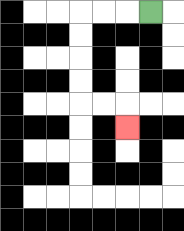{'start': '[6, 0]', 'end': '[5, 5]', 'path_directions': 'L,L,L,D,D,D,D,R,R,D', 'path_coordinates': '[[6, 0], [5, 0], [4, 0], [3, 0], [3, 1], [3, 2], [3, 3], [3, 4], [4, 4], [5, 4], [5, 5]]'}